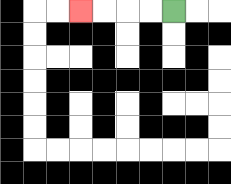{'start': '[7, 0]', 'end': '[3, 0]', 'path_directions': 'L,L,L,L', 'path_coordinates': '[[7, 0], [6, 0], [5, 0], [4, 0], [3, 0]]'}